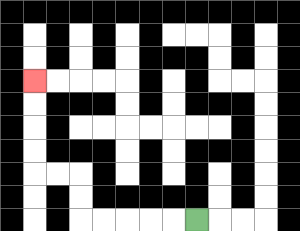{'start': '[8, 9]', 'end': '[1, 3]', 'path_directions': 'L,L,L,L,L,U,U,L,L,U,U,U,U', 'path_coordinates': '[[8, 9], [7, 9], [6, 9], [5, 9], [4, 9], [3, 9], [3, 8], [3, 7], [2, 7], [1, 7], [1, 6], [1, 5], [1, 4], [1, 3]]'}